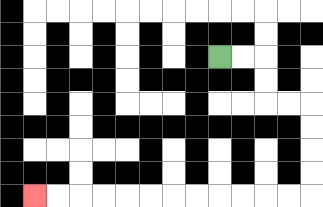{'start': '[9, 2]', 'end': '[1, 8]', 'path_directions': 'R,R,D,D,R,R,D,D,D,D,L,L,L,L,L,L,L,L,L,L,L,L', 'path_coordinates': '[[9, 2], [10, 2], [11, 2], [11, 3], [11, 4], [12, 4], [13, 4], [13, 5], [13, 6], [13, 7], [13, 8], [12, 8], [11, 8], [10, 8], [9, 8], [8, 8], [7, 8], [6, 8], [5, 8], [4, 8], [3, 8], [2, 8], [1, 8]]'}